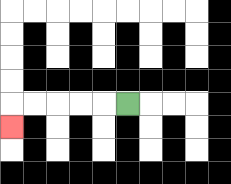{'start': '[5, 4]', 'end': '[0, 5]', 'path_directions': 'L,L,L,L,L,D', 'path_coordinates': '[[5, 4], [4, 4], [3, 4], [2, 4], [1, 4], [0, 4], [0, 5]]'}